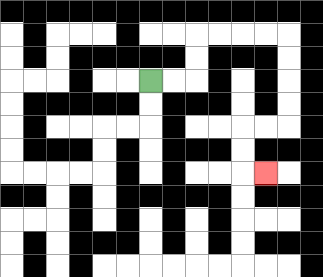{'start': '[6, 3]', 'end': '[11, 7]', 'path_directions': 'R,R,U,U,R,R,R,R,D,D,D,D,L,L,D,D,R', 'path_coordinates': '[[6, 3], [7, 3], [8, 3], [8, 2], [8, 1], [9, 1], [10, 1], [11, 1], [12, 1], [12, 2], [12, 3], [12, 4], [12, 5], [11, 5], [10, 5], [10, 6], [10, 7], [11, 7]]'}